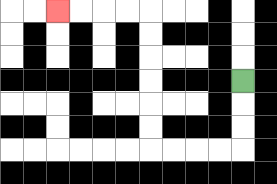{'start': '[10, 3]', 'end': '[2, 0]', 'path_directions': 'D,D,D,L,L,L,L,U,U,U,U,U,U,L,L,L,L', 'path_coordinates': '[[10, 3], [10, 4], [10, 5], [10, 6], [9, 6], [8, 6], [7, 6], [6, 6], [6, 5], [6, 4], [6, 3], [6, 2], [6, 1], [6, 0], [5, 0], [4, 0], [3, 0], [2, 0]]'}